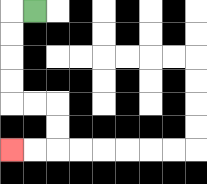{'start': '[1, 0]', 'end': '[0, 6]', 'path_directions': 'L,D,D,D,D,R,R,D,D,L,L', 'path_coordinates': '[[1, 0], [0, 0], [0, 1], [0, 2], [0, 3], [0, 4], [1, 4], [2, 4], [2, 5], [2, 6], [1, 6], [0, 6]]'}